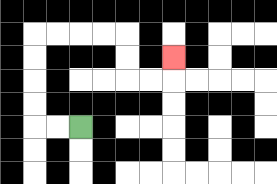{'start': '[3, 5]', 'end': '[7, 2]', 'path_directions': 'L,L,U,U,U,U,R,R,R,R,D,D,R,R,U', 'path_coordinates': '[[3, 5], [2, 5], [1, 5], [1, 4], [1, 3], [1, 2], [1, 1], [2, 1], [3, 1], [4, 1], [5, 1], [5, 2], [5, 3], [6, 3], [7, 3], [7, 2]]'}